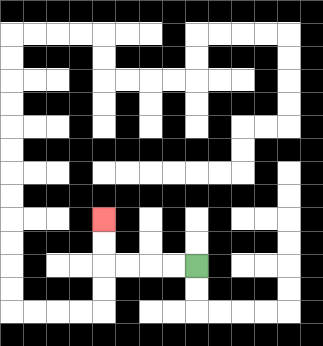{'start': '[8, 11]', 'end': '[4, 9]', 'path_directions': 'L,L,L,L,U,U', 'path_coordinates': '[[8, 11], [7, 11], [6, 11], [5, 11], [4, 11], [4, 10], [4, 9]]'}